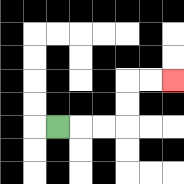{'start': '[2, 5]', 'end': '[7, 3]', 'path_directions': 'R,R,R,U,U,R,R', 'path_coordinates': '[[2, 5], [3, 5], [4, 5], [5, 5], [5, 4], [5, 3], [6, 3], [7, 3]]'}